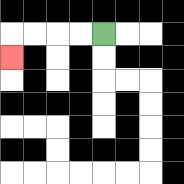{'start': '[4, 1]', 'end': '[0, 2]', 'path_directions': 'L,L,L,L,D', 'path_coordinates': '[[4, 1], [3, 1], [2, 1], [1, 1], [0, 1], [0, 2]]'}